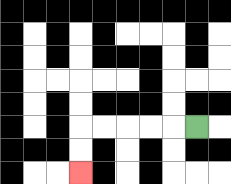{'start': '[8, 5]', 'end': '[3, 7]', 'path_directions': 'L,L,L,L,L,D,D', 'path_coordinates': '[[8, 5], [7, 5], [6, 5], [5, 5], [4, 5], [3, 5], [3, 6], [3, 7]]'}